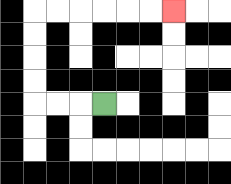{'start': '[4, 4]', 'end': '[7, 0]', 'path_directions': 'L,L,L,U,U,U,U,R,R,R,R,R,R', 'path_coordinates': '[[4, 4], [3, 4], [2, 4], [1, 4], [1, 3], [1, 2], [1, 1], [1, 0], [2, 0], [3, 0], [4, 0], [5, 0], [6, 0], [7, 0]]'}